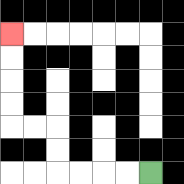{'start': '[6, 7]', 'end': '[0, 1]', 'path_directions': 'L,L,L,L,U,U,L,L,U,U,U,U', 'path_coordinates': '[[6, 7], [5, 7], [4, 7], [3, 7], [2, 7], [2, 6], [2, 5], [1, 5], [0, 5], [0, 4], [0, 3], [0, 2], [0, 1]]'}